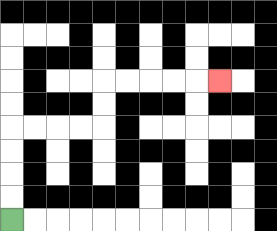{'start': '[0, 9]', 'end': '[9, 3]', 'path_directions': 'U,U,U,U,R,R,R,R,U,U,R,R,R,R,R', 'path_coordinates': '[[0, 9], [0, 8], [0, 7], [0, 6], [0, 5], [1, 5], [2, 5], [3, 5], [4, 5], [4, 4], [4, 3], [5, 3], [6, 3], [7, 3], [8, 3], [9, 3]]'}